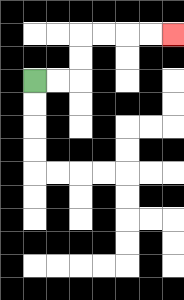{'start': '[1, 3]', 'end': '[7, 1]', 'path_directions': 'R,R,U,U,R,R,R,R', 'path_coordinates': '[[1, 3], [2, 3], [3, 3], [3, 2], [3, 1], [4, 1], [5, 1], [6, 1], [7, 1]]'}